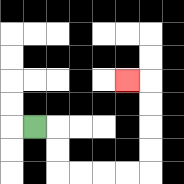{'start': '[1, 5]', 'end': '[5, 3]', 'path_directions': 'R,D,D,R,R,R,R,U,U,U,U,L', 'path_coordinates': '[[1, 5], [2, 5], [2, 6], [2, 7], [3, 7], [4, 7], [5, 7], [6, 7], [6, 6], [6, 5], [6, 4], [6, 3], [5, 3]]'}